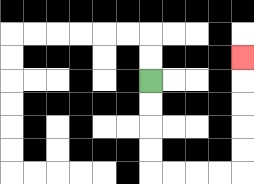{'start': '[6, 3]', 'end': '[10, 2]', 'path_directions': 'D,D,D,D,R,R,R,R,U,U,U,U,U', 'path_coordinates': '[[6, 3], [6, 4], [6, 5], [6, 6], [6, 7], [7, 7], [8, 7], [9, 7], [10, 7], [10, 6], [10, 5], [10, 4], [10, 3], [10, 2]]'}